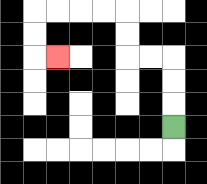{'start': '[7, 5]', 'end': '[2, 2]', 'path_directions': 'U,U,U,L,L,U,U,L,L,L,L,D,D,R', 'path_coordinates': '[[7, 5], [7, 4], [7, 3], [7, 2], [6, 2], [5, 2], [5, 1], [5, 0], [4, 0], [3, 0], [2, 0], [1, 0], [1, 1], [1, 2], [2, 2]]'}